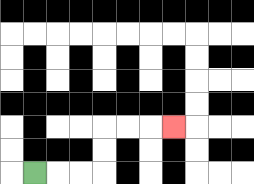{'start': '[1, 7]', 'end': '[7, 5]', 'path_directions': 'R,R,R,U,U,R,R,R', 'path_coordinates': '[[1, 7], [2, 7], [3, 7], [4, 7], [4, 6], [4, 5], [5, 5], [6, 5], [7, 5]]'}